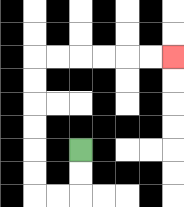{'start': '[3, 6]', 'end': '[7, 2]', 'path_directions': 'D,D,L,L,U,U,U,U,U,U,R,R,R,R,R,R', 'path_coordinates': '[[3, 6], [3, 7], [3, 8], [2, 8], [1, 8], [1, 7], [1, 6], [1, 5], [1, 4], [1, 3], [1, 2], [2, 2], [3, 2], [4, 2], [5, 2], [6, 2], [7, 2]]'}